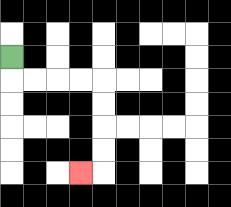{'start': '[0, 2]', 'end': '[3, 7]', 'path_directions': 'D,R,R,R,R,D,D,D,D,L', 'path_coordinates': '[[0, 2], [0, 3], [1, 3], [2, 3], [3, 3], [4, 3], [4, 4], [4, 5], [4, 6], [4, 7], [3, 7]]'}